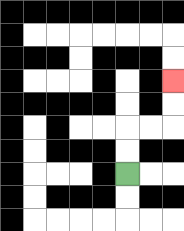{'start': '[5, 7]', 'end': '[7, 3]', 'path_directions': 'U,U,R,R,U,U', 'path_coordinates': '[[5, 7], [5, 6], [5, 5], [6, 5], [7, 5], [7, 4], [7, 3]]'}